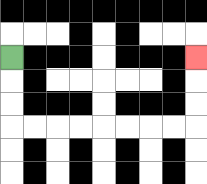{'start': '[0, 2]', 'end': '[8, 2]', 'path_directions': 'D,D,D,R,R,R,R,R,R,R,R,U,U,U', 'path_coordinates': '[[0, 2], [0, 3], [0, 4], [0, 5], [1, 5], [2, 5], [3, 5], [4, 5], [5, 5], [6, 5], [7, 5], [8, 5], [8, 4], [8, 3], [8, 2]]'}